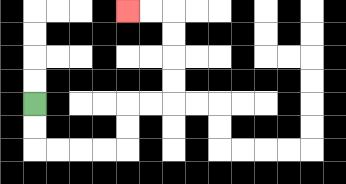{'start': '[1, 4]', 'end': '[5, 0]', 'path_directions': 'D,D,R,R,R,R,U,U,R,R,U,U,U,U,L,L', 'path_coordinates': '[[1, 4], [1, 5], [1, 6], [2, 6], [3, 6], [4, 6], [5, 6], [5, 5], [5, 4], [6, 4], [7, 4], [7, 3], [7, 2], [7, 1], [7, 0], [6, 0], [5, 0]]'}